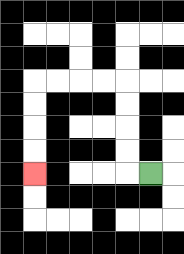{'start': '[6, 7]', 'end': '[1, 7]', 'path_directions': 'L,U,U,U,U,L,L,L,L,D,D,D,D', 'path_coordinates': '[[6, 7], [5, 7], [5, 6], [5, 5], [5, 4], [5, 3], [4, 3], [3, 3], [2, 3], [1, 3], [1, 4], [1, 5], [1, 6], [1, 7]]'}